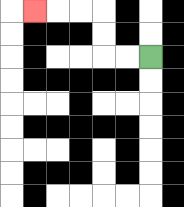{'start': '[6, 2]', 'end': '[1, 0]', 'path_directions': 'L,L,U,U,L,L,L', 'path_coordinates': '[[6, 2], [5, 2], [4, 2], [4, 1], [4, 0], [3, 0], [2, 0], [1, 0]]'}